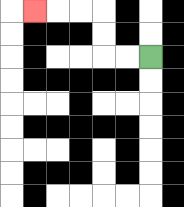{'start': '[6, 2]', 'end': '[1, 0]', 'path_directions': 'L,L,U,U,L,L,L', 'path_coordinates': '[[6, 2], [5, 2], [4, 2], [4, 1], [4, 0], [3, 0], [2, 0], [1, 0]]'}